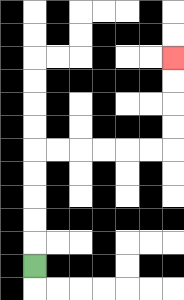{'start': '[1, 11]', 'end': '[7, 2]', 'path_directions': 'U,U,U,U,U,R,R,R,R,R,R,U,U,U,U', 'path_coordinates': '[[1, 11], [1, 10], [1, 9], [1, 8], [1, 7], [1, 6], [2, 6], [3, 6], [4, 6], [5, 6], [6, 6], [7, 6], [7, 5], [7, 4], [7, 3], [7, 2]]'}